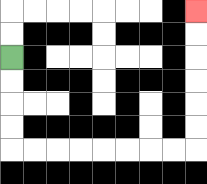{'start': '[0, 2]', 'end': '[8, 0]', 'path_directions': 'D,D,D,D,R,R,R,R,R,R,R,R,U,U,U,U,U,U', 'path_coordinates': '[[0, 2], [0, 3], [0, 4], [0, 5], [0, 6], [1, 6], [2, 6], [3, 6], [4, 6], [5, 6], [6, 6], [7, 6], [8, 6], [8, 5], [8, 4], [8, 3], [8, 2], [8, 1], [8, 0]]'}